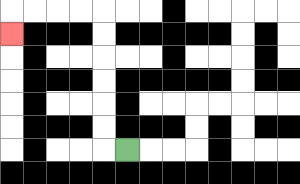{'start': '[5, 6]', 'end': '[0, 1]', 'path_directions': 'L,U,U,U,U,U,U,L,L,L,L,D', 'path_coordinates': '[[5, 6], [4, 6], [4, 5], [4, 4], [4, 3], [4, 2], [4, 1], [4, 0], [3, 0], [2, 0], [1, 0], [0, 0], [0, 1]]'}